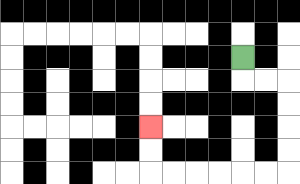{'start': '[10, 2]', 'end': '[6, 5]', 'path_directions': 'D,R,R,D,D,D,D,L,L,L,L,L,L,U,U', 'path_coordinates': '[[10, 2], [10, 3], [11, 3], [12, 3], [12, 4], [12, 5], [12, 6], [12, 7], [11, 7], [10, 7], [9, 7], [8, 7], [7, 7], [6, 7], [6, 6], [6, 5]]'}